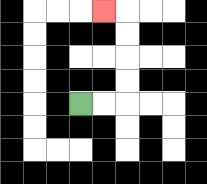{'start': '[3, 4]', 'end': '[4, 0]', 'path_directions': 'R,R,U,U,U,U,L', 'path_coordinates': '[[3, 4], [4, 4], [5, 4], [5, 3], [5, 2], [5, 1], [5, 0], [4, 0]]'}